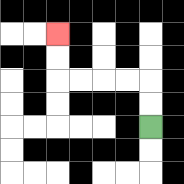{'start': '[6, 5]', 'end': '[2, 1]', 'path_directions': 'U,U,L,L,L,L,U,U', 'path_coordinates': '[[6, 5], [6, 4], [6, 3], [5, 3], [4, 3], [3, 3], [2, 3], [2, 2], [2, 1]]'}